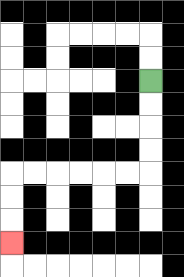{'start': '[6, 3]', 'end': '[0, 10]', 'path_directions': 'D,D,D,D,L,L,L,L,L,L,D,D,D', 'path_coordinates': '[[6, 3], [6, 4], [6, 5], [6, 6], [6, 7], [5, 7], [4, 7], [3, 7], [2, 7], [1, 7], [0, 7], [0, 8], [0, 9], [0, 10]]'}